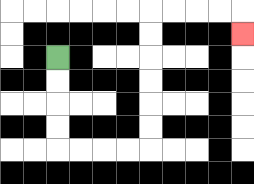{'start': '[2, 2]', 'end': '[10, 1]', 'path_directions': 'D,D,D,D,R,R,R,R,U,U,U,U,U,U,R,R,R,R,D', 'path_coordinates': '[[2, 2], [2, 3], [2, 4], [2, 5], [2, 6], [3, 6], [4, 6], [5, 6], [6, 6], [6, 5], [6, 4], [6, 3], [6, 2], [6, 1], [6, 0], [7, 0], [8, 0], [9, 0], [10, 0], [10, 1]]'}